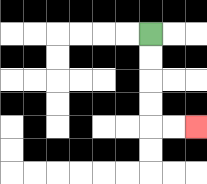{'start': '[6, 1]', 'end': '[8, 5]', 'path_directions': 'D,D,D,D,R,R', 'path_coordinates': '[[6, 1], [6, 2], [6, 3], [6, 4], [6, 5], [7, 5], [8, 5]]'}